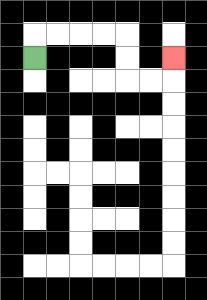{'start': '[1, 2]', 'end': '[7, 2]', 'path_directions': 'U,R,R,R,R,D,D,R,R,U', 'path_coordinates': '[[1, 2], [1, 1], [2, 1], [3, 1], [4, 1], [5, 1], [5, 2], [5, 3], [6, 3], [7, 3], [7, 2]]'}